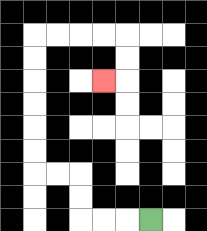{'start': '[6, 9]', 'end': '[4, 3]', 'path_directions': 'L,L,L,U,U,L,L,U,U,U,U,U,U,R,R,R,R,D,D,L', 'path_coordinates': '[[6, 9], [5, 9], [4, 9], [3, 9], [3, 8], [3, 7], [2, 7], [1, 7], [1, 6], [1, 5], [1, 4], [1, 3], [1, 2], [1, 1], [2, 1], [3, 1], [4, 1], [5, 1], [5, 2], [5, 3], [4, 3]]'}